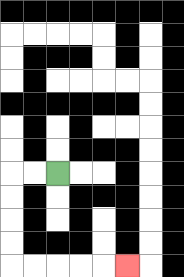{'start': '[2, 7]', 'end': '[5, 11]', 'path_directions': 'L,L,D,D,D,D,R,R,R,R,R', 'path_coordinates': '[[2, 7], [1, 7], [0, 7], [0, 8], [0, 9], [0, 10], [0, 11], [1, 11], [2, 11], [3, 11], [4, 11], [5, 11]]'}